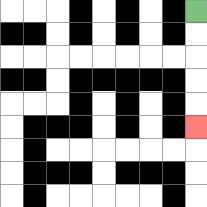{'start': '[8, 0]', 'end': '[8, 5]', 'path_directions': 'D,D,D,D,D', 'path_coordinates': '[[8, 0], [8, 1], [8, 2], [8, 3], [8, 4], [8, 5]]'}